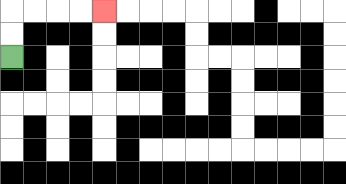{'start': '[0, 2]', 'end': '[4, 0]', 'path_directions': 'U,U,R,R,R,R', 'path_coordinates': '[[0, 2], [0, 1], [0, 0], [1, 0], [2, 0], [3, 0], [4, 0]]'}